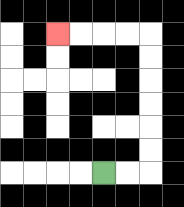{'start': '[4, 7]', 'end': '[2, 1]', 'path_directions': 'R,R,U,U,U,U,U,U,L,L,L,L', 'path_coordinates': '[[4, 7], [5, 7], [6, 7], [6, 6], [6, 5], [6, 4], [6, 3], [6, 2], [6, 1], [5, 1], [4, 1], [3, 1], [2, 1]]'}